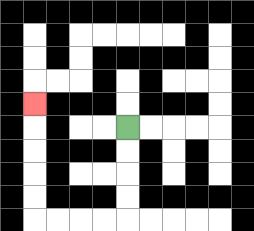{'start': '[5, 5]', 'end': '[1, 4]', 'path_directions': 'D,D,D,D,L,L,L,L,U,U,U,U,U', 'path_coordinates': '[[5, 5], [5, 6], [5, 7], [5, 8], [5, 9], [4, 9], [3, 9], [2, 9], [1, 9], [1, 8], [1, 7], [1, 6], [1, 5], [1, 4]]'}